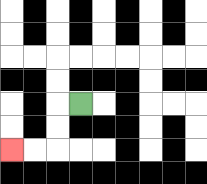{'start': '[3, 4]', 'end': '[0, 6]', 'path_directions': 'L,D,D,L,L', 'path_coordinates': '[[3, 4], [2, 4], [2, 5], [2, 6], [1, 6], [0, 6]]'}